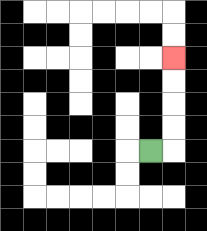{'start': '[6, 6]', 'end': '[7, 2]', 'path_directions': 'R,U,U,U,U', 'path_coordinates': '[[6, 6], [7, 6], [7, 5], [7, 4], [7, 3], [7, 2]]'}